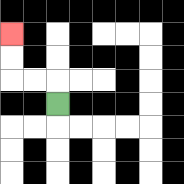{'start': '[2, 4]', 'end': '[0, 1]', 'path_directions': 'U,L,L,U,U', 'path_coordinates': '[[2, 4], [2, 3], [1, 3], [0, 3], [0, 2], [0, 1]]'}